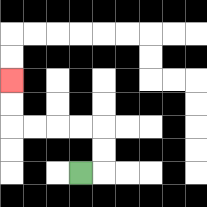{'start': '[3, 7]', 'end': '[0, 3]', 'path_directions': 'R,U,U,L,L,L,L,U,U', 'path_coordinates': '[[3, 7], [4, 7], [4, 6], [4, 5], [3, 5], [2, 5], [1, 5], [0, 5], [0, 4], [0, 3]]'}